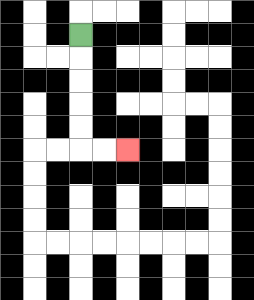{'start': '[3, 1]', 'end': '[5, 6]', 'path_directions': 'D,D,D,D,D,R,R', 'path_coordinates': '[[3, 1], [3, 2], [3, 3], [3, 4], [3, 5], [3, 6], [4, 6], [5, 6]]'}